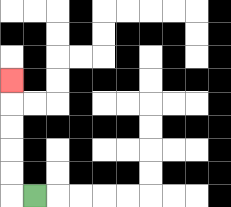{'start': '[1, 8]', 'end': '[0, 3]', 'path_directions': 'L,U,U,U,U,U', 'path_coordinates': '[[1, 8], [0, 8], [0, 7], [0, 6], [0, 5], [0, 4], [0, 3]]'}